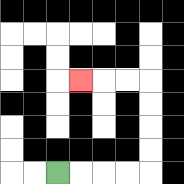{'start': '[2, 7]', 'end': '[3, 3]', 'path_directions': 'R,R,R,R,U,U,U,U,L,L,L', 'path_coordinates': '[[2, 7], [3, 7], [4, 7], [5, 7], [6, 7], [6, 6], [6, 5], [6, 4], [6, 3], [5, 3], [4, 3], [3, 3]]'}